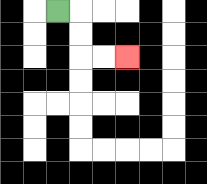{'start': '[2, 0]', 'end': '[5, 2]', 'path_directions': 'R,D,D,R,R', 'path_coordinates': '[[2, 0], [3, 0], [3, 1], [3, 2], [4, 2], [5, 2]]'}